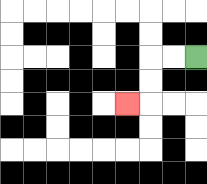{'start': '[8, 2]', 'end': '[5, 4]', 'path_directions': 'L,L,D,D,L', 'path_coordinates': '[[8, 2], [7, 2], [6, 2], [6, 3], [6, 4], [5, 4]]'}